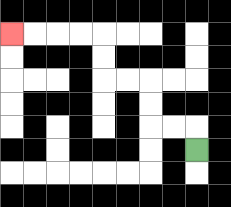{'start': '[8, 6]', 'end': '[0, 1]', 'path_directions': 'U,L,L,U,U,L,L,U,U,L,L,L,L', 'path_coordinates': '[[8, 6], [8, 5], [7, 5], [6, 5], [6, 4], [6, 3], [5, 3], [4, 3], [4, 2], [4, 1], [3, 1], [2, 1], [1, 1], [0, 1]]'}